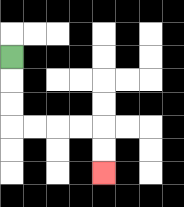{'start': '[0, 2]', 'end': '[4, 7]', 'path_directions': 'D,D,D,R,R,R,R,D,D', 'path_coordinates': '[[0, 2], [0, 3], [0, 4], [0, 5], [1, 5], [2, 5], [3, 5], [4, 5], [4, 6], [4, 7]]'}